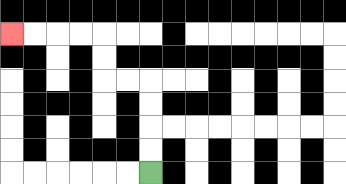{'start': '[6, 7]', 'end': '[0, 1]', 'path_directions': 'U,U,U,U,L,L,U,U,L,L,L,L', 'path_coordinates': '[[6, 7], [6, 6], [6, 5], [6, 4], [6, 3], [5, 3], [4, 3], [4, 2], [4, 1], [3, 1], [2, 1], [1, 1], [0, 1]]'}